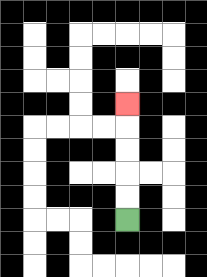{'start': '[5, 9]', 'end': '[5, 4]', 'path_directions': 'U,U,U,U,U', 'path_coordinates': '[[5, 9], [5, 8], [5, 7], [5, 6], [5, 5], [5, 4]]'}